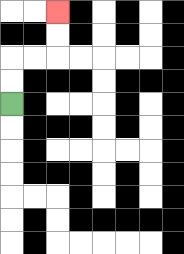{'start': '[0, 4]', 'end': '[2, 0]', 'path_directions': 'U,U,R,R,U,U', 'path_coordinates': '[[0, 4], [0, 3], [0, 2], [1, 2], [2, 2], [2, 1], [2, 0]]'}